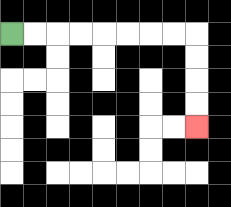{'start': '[0, 1]', 'end': '[8, 5]', 'path_directions': 'R,R,R,R,R,R,R,R,D,D,D,D', 'path_coordinates': '[[0, 1], [1, 1], [2, 1], [3, 1], [4, 1], [5, 1], [6, 1], [7, 1], [8, 1], [8, 2], [8, 3], [8, 4], [8, 5]]'}